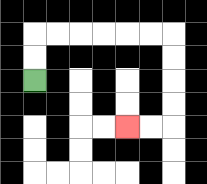{'start': '[1, 3]', 'end': '[5, 5]', 'path_directions': 'U,U,R,R,R,R,R,R,D,D,D,D,L,L', 'path_coordinates': '[[1, 3], [1, 2], [1, 1], [2, 1], [3, 1], [4, 1], [5, 1], [6, 1], [7, 1], [7, 2], [7, 3], [7, 4], [7, 5], [6, 5], [5, 5]]'}